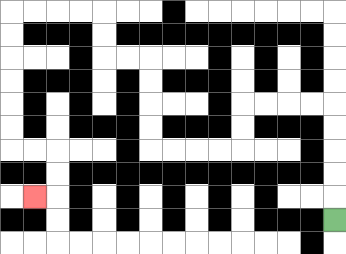{'start': '[14, 9]', 'end': '[1, 8]', 'path_directions': 'U,U,U,U,U,L,L,L,L,D,D,L,L,L,L,U,U,U,U,L,L,U,U,L,L,L,L,D,D,D,D,D,D,R,R,D,D,L', 'path_coordinates': '[[14, 9], [14, 8], [14, 7], [14, 6], [14, 5], [14, 4], [13, 4], [12, 4], [11, 4], [10, 4], [10, 5], [10, 6], [9, 6], [8, 6], [7, 6], [6, 6], [6, 5], [6, 4], [6, 3], [6, 2], [5, 2], [4, 2], [4, 1], [4, 0], [3, 0], [2, 0], [1, 0], [0, 0], [0, 1], [0, 2], [0, 3], [0, 4], [0, 5], [0, 6], [1, 6], [2, 6], [2, 7], [2, 8], [1, 8]]'}